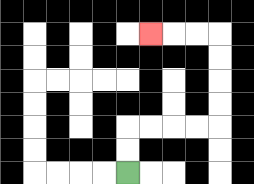{'start': '[5, 7]', 'end': '[6, 1]', 'path_directions': 'U,U,R,R,R,R,U,U,U,U,L,L,L', 'path_coordinates': '[[5, 7], [5, 6], [5, 5], [6, 5], [7, 5], [8, 5], [9, 5], [9, 4], [9, 3], [9, 2], [9, 1], [8, 1], [7, 1], [6, 1]]'}